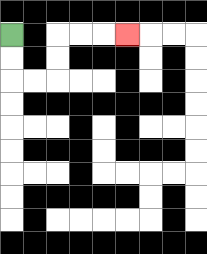{'start': '[0, 1]', 'end': '[5, 1]', 'path_directions': 'D,D,R,R,U,U,R,R,R', 'path_coordinates': '[[0, 1], [0, 2], [0, 3], [1, 3], [2, 3], [2, 2], [2, 1], [3, 1], [4, 1], [5, 1]]'}